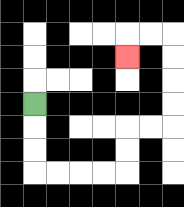{'start': '[1, 4]', 'end': '[5, 2]', 'path_directions': 'D,D,D,R,R,R,R,U,U,R,R,U,U,U,U,L,L,D', 'path_coordinates': '[[1, 4], [1, 5], [1, 6], [1, 7], [2, 7], [3, 7], [4, 7], [5, 7], [5, 6], [5, 5], [6, 5], [7, 5], [7, 4], [7, 3], [7, 2], [7, 1], [6, 1], [5, 1], [5, 2]]'}